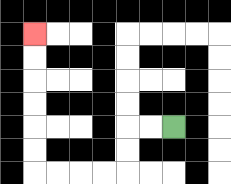{'start': '[7, 5]', 'end': '[1, 1]', 'path_directions': 'L,L,D,D,L,L,L,L,U,U,U,U,U,U', 'path_coordinates': '[[7, 5], [6, 5], [5, 5], [5, 6], [5, 7], [4, 7], [3, 7], [2, 7], [1, 7], [1, 6], [1, 5], [1, 4], [1, 3], [1, 2], [1, 1]]'}